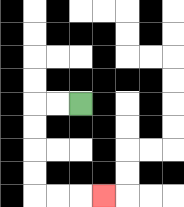{'start': '[3, 4]', 'end': '[4, 8]', 'path_directions': 'L,L,D,D,D,D,R,R,R', 'path_coordinates': '[[3, 4], [2, 4], [1, 4], [1, 5], [1, 6], [1, 7], [1, 8], [2, 8], [3, 8], [4, 8]]'}